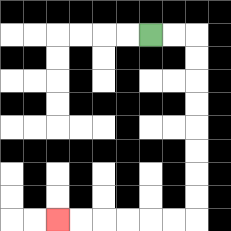{'start': '[6, 1]', 'end': '[2, 9]', 'path_directions': 'R,R,D,D,D,D,D,D,D,D,L,L,L,L,L,L', 'path_coordinates': '[[6, 1], [7, 1], [8, 1], [8, 2], [8, 3], [8, 4], [8, 5], [8, 6], [8, 7], [8, 8], [8, 9], [7, 9], [6, 9], [5, 9], [4, 9], [3, 9], [2, 9]]'}